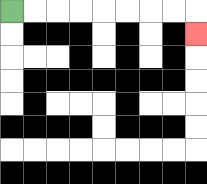{'start': '[0, 0]', 'end': '[8, 1]', 'path_directions': 'R,R,R,R,R,R,R,R,D', 'path_coordinates': '[[0, 0], [1, 0], [2, 0], [3, 0], [4, 0], [5, 0], [6, 0], [7, 0], [8, 0], [8, 1]]'}